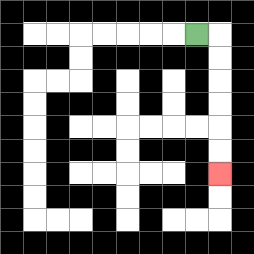{'start': '[8, 1]', 'end': '[9, 7]', 'path_directions': 'R,D,D,D,D,D,D', 'path_coordinates': '[[8, 1], [9, 1], [9, 2], [9, 3], [9, 4], [9, 5], [9, 6], [9, 7]]'}